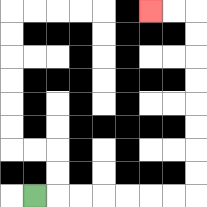{'start': '[1, 8]', 'end': '[6, 0]', 'path_directions': 'R,R,R,R,R,R,R,U,U,U,U,U,U,U,U,L,L', 'path_coordinates': '[[1, 8], [2, 8], [3, 8], [4, 8], [5, 8], [6, 8], [7, 8], [8, 8], [8, 7], [8, 6], [8, 5], [8, 4], [8, 3], [8, 2], [8, 1], [8, 0], [7, 0], [6, 0]]'}